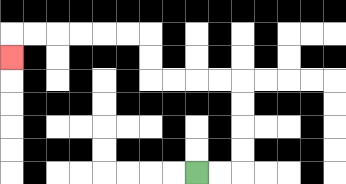{'start': '[8, 7]', 'end': '[0, 2]', 'path_directions': 'R,R,U,U,U,U,L,L,L,L,U,U,L,L,L,L,L,L,D', 'path_coordinates': '[[8, 7], [9, 7], [10, 7], [10, 6], [10, 5], [10, 4], [10, 3], [9, 3], [8, 3], [7, 3], [6, 3], [6, 2], [6, 1], [5, 1], [4, 1], [3, 1], [2, 1], [1, 1], [0, 1], [0, 2]]'}